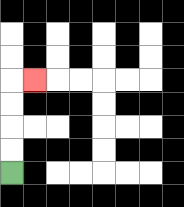{'start': '[0, 7]', 'end': '[1, 3]', 'path_directions': 'U,U,U,U,R', 'path_coordinates': '[[0, 7], [0, 6], [0, 5], [0, 4], [0, 3], [1, 3]]'}